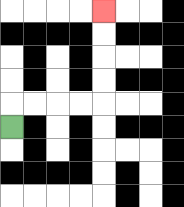{'start': '[0, 5]', 'end': '[4, 0]', 'path_directions': 'U,R,R,R,R,U,U,U,U', 'path_coordinates': '[[0, 5], [0, 4], [1, 4], [2, 4], [3, 4], [4, 4], [4, 3], [4, 2], [4, 1], [4, 0]]'}